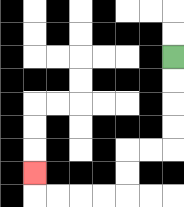{'start': '[7, 2]', 'end': '[1, 7]', 'path_directions': 'D,D,D,D,L,L,D,D,L,L,L,L,U', 'path_coordinates': '[[7, 2], [7, 3], [7, 4], [7, 5], [7, 6], [6, 6], [5, 6], [5, 7], [5, 8], [4, 8], [3, 8], [2, 8], [1, 8], [1, 7]]'}